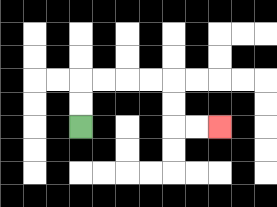{'start': '[3, 5]', 'end': '[9, 5]', 'path_directions': 'U,U,R,R,R,R,D,D,R,R', 'path_coordinates': '[[3, 5], [3, 4], [3, 3], [4, 3], [5, 3], [6, 3], [7, 3], [7, 4], [7, 5], [8, 5], [9, 5]]'}